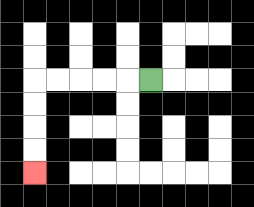{'start': '[6, 3]', 'end': '[1, 7]', 'path_directions': 'L,L,L,L,L,D,D,D,D', 'path_coordinates': '[[6, 3], [5, 3], [4, 3], [3, 3], [2, 3], [1, 3], [1, 4], [1, 5], [1, 6], [1, 7]]'}